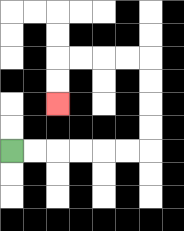{'start': '[0, 6]', 'end': '[2, 4]', 'path_directions': 'R,R,R,R,R,R,U,U,U,U,L,L,L,L,D,D', 'path_coordinates': '[[0, 6], [1, 6], [2, 6], [3, 6], [4, 6], [5, 6], [6, 6], [6, 5], [6, 4], [6, 3], [6, 2], [5, 2], [4, 2], [3, 2], [2, 2], [2, 3], [2, 4]]'}